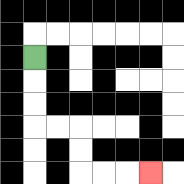{'start': '[1, 2]', 'end': '[6, 7]', 'path_directions': 'D,D,D,R,R,D,D,R,R,R', 'path_coordinates': '[[1, 2], [1, 3], [1, 4], [1, 5], [2, 5], [3, 5], [3, 6], [3, 7], [4, 7], [5, 7], [6, 7]]'}